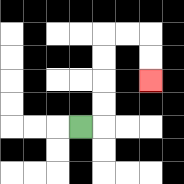{'start': '[3, 5]', 'end': '[6, 3]', 'path_directions': 'R,U,U,U,U,R,R,D,D', 'path_coordinates': '[[3, 5], [4, 5], [4, 4], [4, 3], [4, 2], [4, 1], [5, 1], [6, 1], [6, 2], [6, 3]]'}